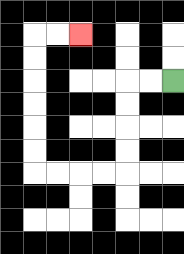{'start': '[7, 3]', 'end': '[3, 1]', 'path_directions': 'L,L,D,D,D,D,L,L,L,L,U,U,U,U,U,U,R,R', 'path_coordinates': '[[7, 3], [6, 3], [5, 3], [5, 4], [5, 5], [5, 6], [5, 7], [4, 7], [3, 7], [2, 7], [1, 7], [1, 6], [1, 5], [1, 4], [1, 3], [1, 2], [1, 1], [2, 1], [3, 1]]'}